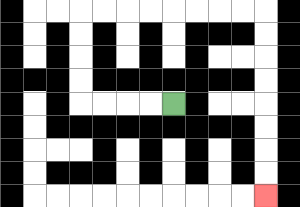{'start': '[7, 4]', 'end': '[11, 8]', 'path_directions': 'L,L,L,L,U,U,U,U,R,R,R,R,R,R,R,R,D,D,D,D,D,D,D,D', 'path_coordinates': '[[7, 4], [6, 4], [5, 4], [4, 4], [3, 4], [3, 3], [3, 2], [3, 1], [3, 0], [4, 0], [5, 0], [6, 0], [7, 0], [8, 0], [9, 0], [10, 0], [11, 0], [11, 1], [11, 2], [11, 3], [11, 4], [11, 5], [11, 6], [11, 7], [11, 8]]'}